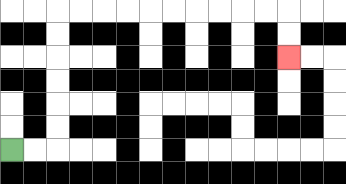{'start': '[0, 6]', 'end': '[12, 2]', 'path_directions': 'R,R,U,U,U,U,U,U,R,R,R,R,R,R,R,R,R,R,D,D', 'path_coordinates': '[[0, 6], [1, 6], [2, 6], [2, 5], [2, 4], [2, 3], [2, 2], [2, 1], [2, 0], [3, 0], [4, 0], [5, 0], [6, 0], [7, 0], [8, 0], [9, 0], [10, 0], [11, 0], [12, 0], [12, 1], [12, 2]]'}